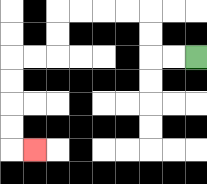{'start': '[8, 2]', 'end': '[1, 6]', 'path_directions': 'L,L,U,U,L,L,L,L,D,D,L,L,D,D,D,D,R', 'path_coordinates': '[[8, 2], [7, 2], [6, 2], [6, 1], [6, 0], [5, 0], [4, 0], [3, 0], [2, 0], [2, 1], [2, 2], [1, 2], [0, 2], [0, 3], [0, 4], [0, 5], [0, 6], [1, 6]]'}